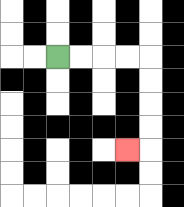{'start': '[2, 2]', 'end': '[5, 6]', 'path_directions': 'R,R,R,R,D,D,D,D,L', 'path_coordinates': '[[2, 2], [3, 2], [4, 2], [5, 2], [6, 2], [6, 3], [6, 4], [6, 5], [6, 6], [5, 6]]'}